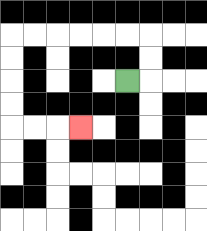{'start': '[5, 3]', 'end': '[3, 5]', 'path_directions': 'R,U,U,L,L,L,L,L,L,D,D,D,D,R,R,R', 'path_coordinates': '[[5, 3], [6, 3], [6, 2], [6, 1], [5, 1], [4, 1], [3, 1], [2, 1], [1, 1], [0, 1], [0, 2], [0, 3], [0, 4], [0, 5], [1, 5], [2, 5], [3, 5]]'}